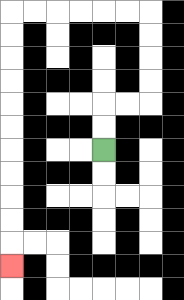{'start': '[4, 6]', 'end': '[0, 11]', 'path_directions': 'U,U,R,R,U,U,U,U,L,L,L,L,L,L,D,D,D,D,D,D,D,D,D,D,D', 'path_coordinates': '[[4, 6], [4, 5], [4, 4], [5, 4], [6, 4], [6, 3], [6, 2], [6, 1], [6, 0], [5, 0], [4, 0], [3, 0], [2, 0], [1, 0], [0, 0], [0, 1], [0, 2], [0, 3], [0, 4], [0, 5], [0, 6], [0, 7], [0, 8], [0, 9], [0, 10], [0, 11]]'}